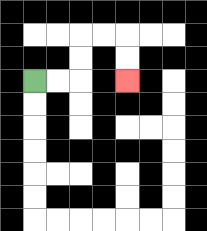{'start': '[1, 3]', 'end': '[5, 3]', 'path_directions': 'R,R,U,U,R,R,D,D', 'path_coordinates': '[[1, 3], [2, 3], [3, 3], [3, 2], [3, 1], [4, 1], [5, 1], [5, 2], [5, 3]]'}